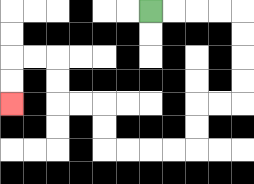{'start': '[6, 0]', 'end': '[0, 4]', 'path_directions': 'R,R,R,R,D,D,D,D,L,L,D,D,L,L,L,L,U,U,L,L,U,U,L,L,D,D', 'path_coordinates': '[[6, 0], [7, 0], [8, 0], [9, 0], [10, 0], [10, 1], [10, 2], [10, 3], [10, 4], [9, 4], [8, 4], [8, 5], [8, 6], [7, 6], [6, 6], [5, 6], [4, 6], [4, 5], [4, 4], [3, 4], [2, 4], [2, 3], [2, 2], [1, 2], [0, 2], [0, 3], [0, 4]]'}